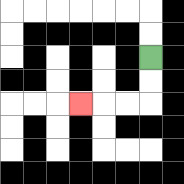{'start': '[6, 2]', 'end': '[3, 4]', 'path_directions': 'D,D,L,L,L', 'path_coordinates': '[[6, 2], [6, 3], [6, 4], [5, 4], [4, 4], [3, 4]]'}